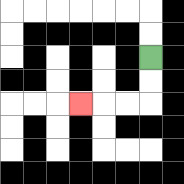{'start': '[6, 2]', 'end': '[3, 4]', 'path_directions': 'D,D,L,L,L', 'path_coordinates': '[[6, 2], [6, 3], [6, 4], [5, 4], [4, 4], [3, 4]]'}